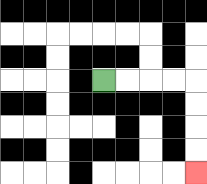{'start': '[4, 3]', 'end': '[8, 7]', 'path_directions': 'R,R,R,R,D,D,D,D', 'path_coordinates': '[[4, 3], [5, 3], [6, 3], [7, 3], [8, 3], [8, 4], [8, 5], [8, 6], [8, 7]]'}